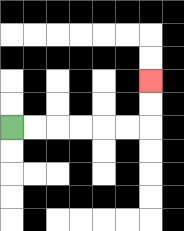{'start': '[0, 5]', 'end': '[6, 3]', 'path_directions': 'R,R,R,R,R,R,U,U', 'path_coordinates': '[[0, 5], [1, 5], [2, 5], [3, 5], [4, 5], [5, 5], [6, 5], [6, 4], [6, 3]]'}